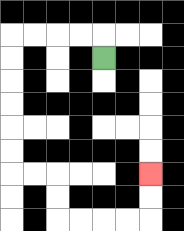{'start': '[4, 2]', 'end': '[6, 7]', 'path_directions': 'U,L,L,L,L,D,D,D,D,D,D,R,R,D,D,R,R,R,R,U,U', 'path_coordinates': '[[4, 2], [4, 1], [3, 1], [2, 1], [1, 1], [0, 1], [0, 2], [0, 3], [0, 4], [0, 5], [0, 6], [0, 7], [1, 7], [2, 7], [2, 8], [2, 9], [3, 9], [4, 9], [5, 9], [6, 9], [6, 8], [6, 7]]'}